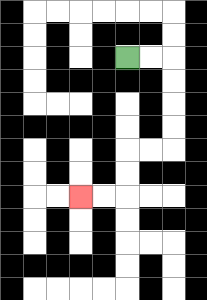{'start': '[5, 2]', 'end': '[3, 8]', 'path_directions': 'R,R,D,D,D,D,L,L,D,D,L,L', 'path_coordinates': '[[5, 2], [6, 2], [7, 2], [7, 3], [7, 4], [7, 5], [7, 6], [6, 6], [5, 6], [5, 7], [5, 8], [4, 8], [3, 8]]'}